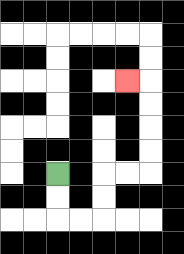{'start': '[2, 7]', 'end': '[5, 3]', 'path_directions': 'D,D,R,R,U,U,R,R,U,U,U,U,L', 'path_coordinates': '[[2, 7], [2, 8], [2, 9], [3, 9], [4, 9], [4, 8], [4, 7], [5, 7], [6, 7], [6, 6], [6, 5], [6, 4], [6, 3], [5, 3]]'}